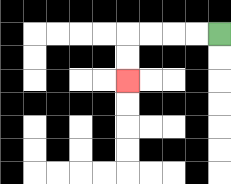{'start': '[9, 1]', 'end': '[5, 3]', 'path_directions': 'L,L,L,L,D,D', 'path_coordinates': '[[9, 1], [8, 1], [7, 1], [6, 1], [5, 1], [5, 2], [5, 3]]'}